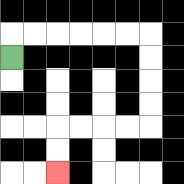{'start': '[0, 2]', 'end': '[2, 7]', 'path_directions': 'U,R,R,R,R,R,R,D,D,D,D,L,L,L,L,D,D', 'path_coordinates': '[[0, 2], [0, 1], [1, 1], [2, 1], [3, 1], [4, 1], [5, 1], [6, 1], [6, 2], [6, 3], [6, 4], [6, 5], [5, 5], [4, 5], [3, 5], [2, 5], [2, 6], [2, 7]]'}